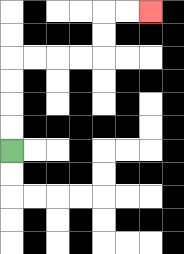{'start': '[0, 6]', 'end': '[6, 0]', 'path_directions': 'U,U,U,U,R,R,R,R,U,U,R,R', 'path_coordinates': '[[0, 6], [0, 5], [0, 4], [0, 3], [0, 2], [1, 2], [2, 2], [3, 2], [4, 2], [4, 1], [4, 0], [5, 0], [6, 0]]'}